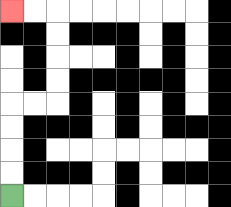{'start': '[0, 8]', 'end': '[0, 0]', 'path_directions': 'U,U,U,U,R,R,U,U,U,U,L,L', 'path_coordinates': '[[0, 8], [0, 7], [0, 6], [0, 5], [0, 4], [1, 4], [2, 4], [2, 3], [2, 2], [2, 1], [2, 0], [1, 0], [0, 0]]'}